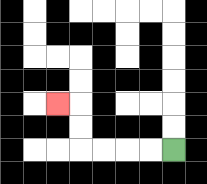{'start': '[7, 6]', 'end': '[2, 4]', 'path_directions': 'L,L,L,L,U,U,L', 'path_coordinates': '[[7, 6], [6, 6], [5, 6], [4, 6], [3, 6], [3, 5], [3, 4], [2, 4]]'}